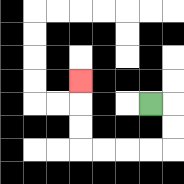{'start': '[6, 4]', 'end': '[3, 3]', 'path_directions': 'R,D,D,L,L,L,L,U,U,U', 'path_coordinates': '[[6, 4], [7, 4], [7, 5], [7, 6], [6, 6], [5, 6], [4, 6], [3, 6], [3, 5], [3, 4], [3, 3]]'}